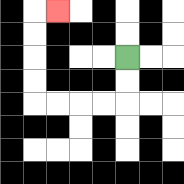{'start': '[5, 2]', 'end': '[2, 0]', 'path_directions': 'D,D,L,L,L,L,U,U,U,U,R', 'path_coordinates': '[[5, 2], [5, 3], [5, 4], [4, 4], [3, 4], [2, 4], [1, 4], [1, 3], [1, 2], [1, 1], [1, 0], [2, 0]]'}